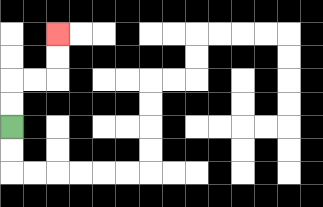{'start': '[0, 5]', 'end': '[2, 1]', 'path_directions': 'U,U,R,R,U,U', 'path_coordinates': '[[0, 5], [0, 4], [0, 3], [1, 3], [2, 3], [2, 2], [2, 1]]'}